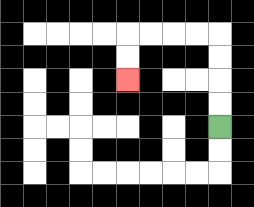{'start': '[9, 5]', 'end': '[5, 3]', 'path_directions': 'U,U,U,U,L,L,L,L,D,D', 'path_coordinates': '[[9, 5], [9, 4], [9, 3], [9, 2], [9, 1], [8, 1], [7, 1], [6, 1], [5, 1], [5, 2], [5, 3]]'}